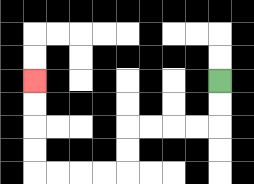{'start': '[9, 3]', 'end': '[1, 3]', 'path_directions': 'D,D,L,L,L,L,D,D,L,L,L,L,U,U,U,U', 'path_coordinates': '[[9, 3], [9, 4], [9, 5], [8, 5], [7, 5], [6, 5], [5, 5], [5, 6], [5, 7], [4, 7], [3, 7], [2, 7], [1, 7], [1, 6], [1, 5], [1, 4], [1, 3]]'}